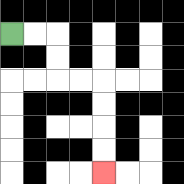{'start': '[0, 1]', 'end': '[4, 7]', 'path_directions': 'R,R,D,D,R,R,D,D,D,D', 'path_coordinates': '[[0, 1], [1, 1], [2, 1], [2, 2], [2, 3], [3, 3], [4, 3], [4, 4], [4, 5], [4, 6], [4, 7]]'}